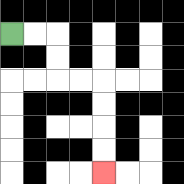{'start': '[0, 1]', 'end': '[4, 7]', 'path_directions': 'R,R,D,D,R,R,D,D,D,D', 'path_coordinates': '[[0, 1], [1, 1], [2, 1], [2, 2], [2, 3], [3, 3], [4, 3], [4, 4], [4, 5], [4, 6], [4, 7]]'}